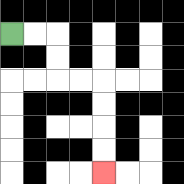{'start': '[0, 1]', 'end': '[4, 7]', 'path_directions': 'R,R,D,D,R,R,D,D,D,D', 'path_coordinates': '[[0, 1], [1, 1], [2, 1], [2, 2], [2, 3], [3, 3], [4, 3], [4, 4], [4, 5], [4, 6], [4, 7]]'}